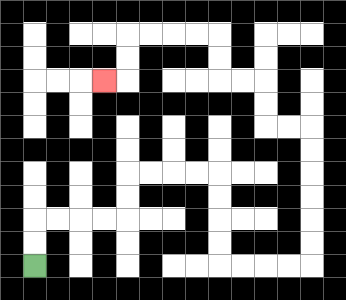{'start': '[1, 11]', 'end': '[4, 3]', 'path_directions': 'U,U,R,R,R,R,U,U,R,R,R,R,D,D,D,D,R,R,R,R,U,U,U,U,U,U,L,L,U,U,L,L,U,U,L,L,L,L,D,D,L', 'path_coordinates': '[[1, 11], [1, 10], [1, 9], [2, 9], [3, 9], [4, 9], [5, 9], [5, 8], [5, 7], [6, 7], [7, 7], [8, 7], [9, 7], [9, 8], [9, 9], [9, 10], [9, 11], [10, 11], [11, 11], [12, 11], [13, 11], [13, 10], [13, 9], [13, 8], [13, 7], [13, 6], [13, 5], [12, 5], [11, 5], [11, 4], [11, 3], [10, 3], [9, 3], [9, 2], [9, 1], [8, 1], [7, 1], [6, 1], [5, 1], [5, 2], [5, 3], [4, 3]]'}